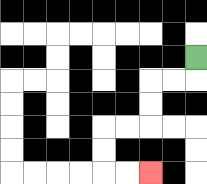{'start': '[8, 2]', 'end': '[6, 7]', 'path_directions': 'D,L,L,D,D,L,L,D,D,R,R', 'path_coordinates': '[[8, 2], [8, 3], [7, 3], [6, 3], [6, 4], [6, 5], [5, 5], [4, 5], [4, 6], [4, 7], [5, 7], [6, 7]]'}